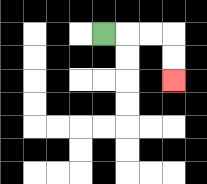{'start': '[4, 1]', 'end': '[7, 3]', 'path_directions': 'R,R,R,D,D', 'path_coordinates': '[[4, 1], [5, 1], [6, 1], [7, 1], [7, 2], [7, 3]]'}